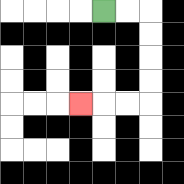{'start': '[4, 0]', 'end': '[3, 4]', 'path_directions': 'R,R,D,D,D,D,L,L,L', 'path_coordinates': '[[4, 0], [5, 0], [6, 0], [6, 1], [6, 2], [6, 3], [6, 4], [5, 4], [4, 4], [3, 4]]'}